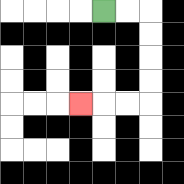{'start': '[4, 0]', 'end': '[3, 4]', 'path_directions': 'R,R,D,D,D,D,L,L,L', 'path_coordinates': '[[4, 0], [5, 0], [6, 0], [6, 1], [6, 2], [6, 3], [6, 4], [5, 4], [4, 4], [3, 4]]'}